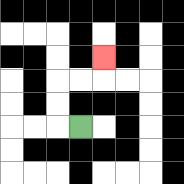{'start': '[3, 5]', 'end': '[4, 2]', 'path_directions': 'L,U,U,R,R,U', 'path_coordinates': '[[3, 5], [2, 5], [2, 4], [2, 3], [3, 3], [4, 3], [4, 2]]'}